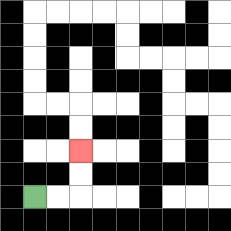{'start': '[1, 8]', 'end': '[3, 6]', 'path_directions': 'R,R,U,U', 'path_coordinates': '[[1, 8], [2, 8], [3, 8], [3, 7], [3, 6]]'}